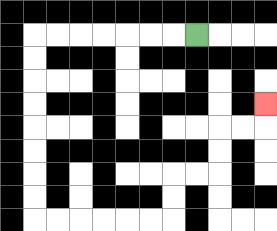{'start': '[8, 1]', 'end': '[11, 4]', 'path_directions': 'L,L,L,L,L,L,L,D,D,D,D,D,D,D,D,R,R,R,R,R,R,U,U,R,R,U,U,R,R,U', 'path_coordinates': '[[8, 1], [7, 1], [6, 1], [5, 1], [4, 1], [3, 1], [2, 1], [1, 1], [1, 2], [1, 3], [1, 4], [1, 5], [1, 6], [1, 7], [1, 8], [1, 9], [2, 9], [3, 9], [4, 9], [5, 9], [6, 9], [7, 9], [7, 8], [7, 7], [8, 7], [9, 7], [9, 6], [9, 5], [10, 5], [11, 5], [11, 4]]'}